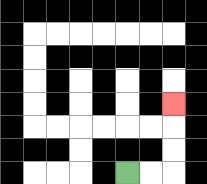{'start': '[5, 7]', 'end': '[7, 4]', 'path_directions': 'R,R,U,U,U', 'path_coordinates': '[[5, 7], [6, 7], [7, 7], [7, 6], [7, 5], [7, 4]]'}